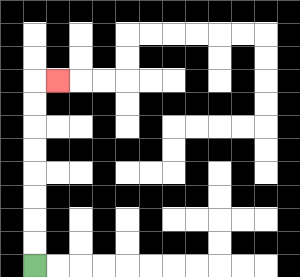{'start': '[1, 11]', 'end': '[2, 3]', 'path_directions': 'U,U,U,U,U,U,U,U,R', 'path_coordinates': '[[1, 11], [1, 10], [1, 9], [1, 8], [1, 7], [1, 6], [1, 5], [1, 4], [1, 3], [2, 3]]'}